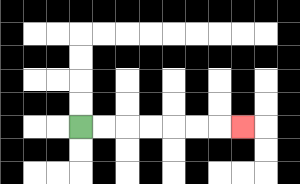{'start': '[3, 5]', 'end': '[10, 5]', 'path_directions': 'R,R,R,R,R,R,R', 'path_coordinates': '[[3, 5], [4, 5], [5, 5], [6, 5], [7, 5], [8, 5], [9, 5], [10, 5]]'}